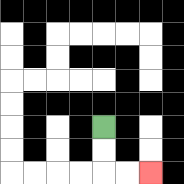{'start': '[4, 5]', 'end': '[6, 7]', 'path_directions': 'D,D,R,R', 'path_coordinates': '[[4, 5], [4, 6], [4, 7], [5, 7], [6, 7]]'}